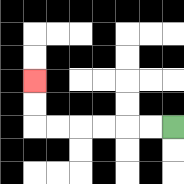{'start': '[7, 5]', 'end': '[1, 3]', 'path_directions': 'L,L,L,L,L,L,U,U', 'path_coordinates': '[[7, 5], [6, 5], [5, 5], [4, 5], [3, 5], [2, 5], [1, 5], [1, 4], [1, 3]]'}